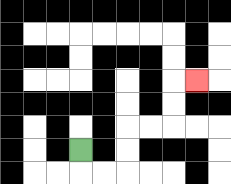{'start': '[3, 6]', 'end': '[8, 3]', 'path_directions': 'D,R,R,U,U,R,R,U,U,R', 'path_coordinates': '[[3, 6], [3, 7], [4, 7], [5, 7], [5, 6], [5, 5], [6, 5], [7, 5], [7, 4], [7, 3], [8, 3]]'}